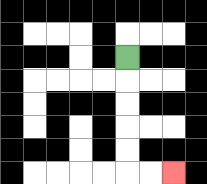{'start': '[5, 2]', 'end': '[7, 7]', 'path_directions': 'D,D,D,D,D,R,R', 'path_coordinates': '[[5, 2], [5, 3], [5, 4], [5, 5], [5, 6], [5, 7], [6, 7], [7, 7]]'}